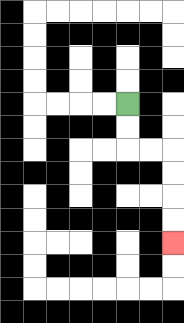{'start': '[5, 4]', 'end': '[7, 10]', 'path_directions': 'D,D,R,R,D,D,D,D', 'path_coordinates': '[[5, 4], [5, 5], [5, 6], [6, 6], [7, 6], [7, 7], [7, 8], [7, 9], [7, 10]]'}